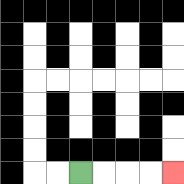{'start': '[3, 7]', 'end': '[7, 7]', 'path_directions': 'R,R,R,R', 'path_coordinates': '[[3, 7], [4, 7], [5, 7], [6, 7], [7, 7]]'}